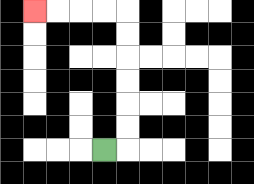{'start': '[4, 6]', 'end': '[1, 0]', 'path_directions': 'R,U,U,U,U,U,U,L,L,L,L', 'path_coordinates': '[[4, 6], [5, 6], [5, 5], [5, 4], [5, 3], [5, 2], [5, 1], [5, 0], [4, 0], [3, 0], [2, 0], [1, 0]]'}